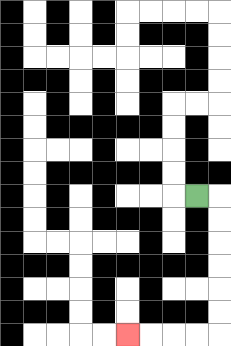{'start': '[8, 8]', 'end': '[5, 14]', 'path_directions': 'R,D,D,D,D,D,D,L,L,L,L', 'path_coordinates': '[[8, 8], [9, 8], [9, 9], [9, 10], [9, 11], [9, 12], [9, 13], [9, 14], [8, 14], [7, 14], [6, 14], [5, 14]]'}